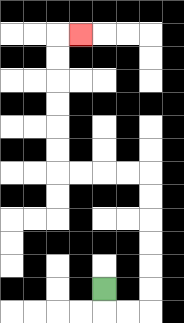{'start': '[4, 12]', 'end': '[3, 1]', 'path_directions': 'D,R,R,U,U,U,U,U,U,L,L,L,L,U,U,U,U,U,U,R', 'path_coordinates': '[[4, 12], [4, 13], [5, 13], [6, 13], [6, 12], [6, 11], [6, 10], [6, 9], [6, 8], [6, 7], [5, 7], [4, 7], [3, 7], [2, 7], [2, 6], [2, 5], [2, 4], [2, 3], [2, 2], [2, 1], [3, 1]]'}